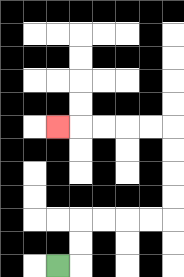{'start': '[2, 11]', 'end': '[2, 5]', 'path_directions': 'R,U,U,R,R,R,R,U,U,U,U,L,L,L,L,L', 'path_coordinates': '[[2, 11], [3, 11], [3, 10], [3, 9], [4, 9], [5, 9], [6, 9], [7, 9], [7, 8], [7, 7], [7, 6], [7, 5], [6, 5], [5, 5], [4, 5], [3, 5], [2, 5]]'}